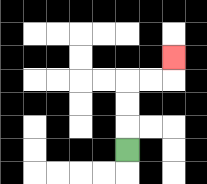{'start': '[5, 6]', 'end': '[7, 2]', 'path_directions': 'U,U,U,R,R,U', 'path_coordinates': '[[5, 6], [5, 5], [5, 4], [5, 3], [6, 3], [7, 3], [7, 2]]'}